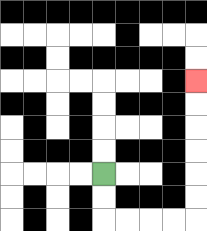{'start': '[4, 7]', 'end': '[8, 3]', 'path_directions': 'D,D,R,R,R,R,U,U,U,U,U,U', 'path_coordinates': '[[4, 7], [4, 8], [4, 9], [5, 9], [6, 9], [7, 9], [8, 9], [8, 8], [8, 7], [8, 6], [8, 5], [8, 4], [8, 3]]'}